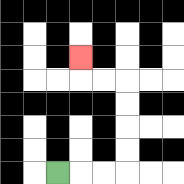{'start': '[2, 7]', 'end': '[3, 2]', 'path_directions': 'R,R,R,U,U,U,U,L,L,U', 'path_coordinates': '[[2, 7], [3, 7], [4, 7], [5, 7], [5, 6], [5, 5], [5, 4], [5, 3], [4, 3], [3, 3], [3, 2]]'}